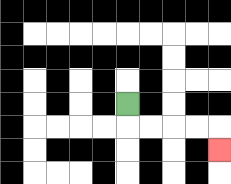{'start': '[5, 4]', 'end': '[9, 6]', 'path_directions': 'D,R,R,R,R,D', 'path_coordinates': '[[5, 4], [5, 5], [6, 5], [7, 5], [8, 5], [9, 5], [9, 6]]'}